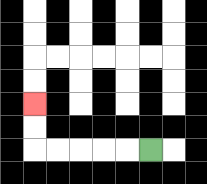{'start': '[6, 6]', 'end': '[1, 4]', 'path_directions': 'L,L,L,L,L,U,U', 'path_coordinates': '[[6, 6], [5, 6], [4, 6], [3, 6], [2, 6], [1, 6], [1, 5], [1, 4]]'}